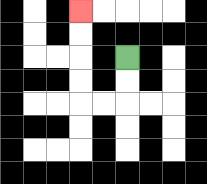{'start': '[5, 2]', 'end': '[3, 0]', 'path_directions': 'D,D,L,L,U,U,U,U', 'path_coordinates': '[[5, 2], [5, 3], [5, 4], [4, 4], [3, 4], [3, 3], [3, 2], [3, 1], [3, 0]]'}